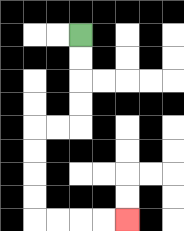{'start': '[3, 1]', 'end': '[5, 9]', 'path_directions': 'D,D,D,D,L,L,D,D,D,D,R,R,R,R', 'path_coordinates': '[[3, 1], [3, 2], [3, 3], [3, 4], [3, 5], [2, 5], [1, 5], [1, 6], [1, 7], [1, 8], [1, 9], [2, 9], [3, 9], [4, 9], [5, 9]]'}